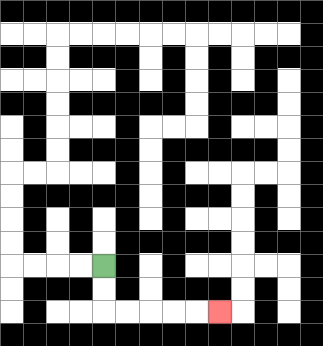{'start': '[4, 11]', 'end': '[9, 13]', 'path_directions': 'D,D,R,R,R,R,R', 'path_coordinates': '[[4, 11], [4, 12], [4, 13], [5, 13], [6, 13], [7, 13], [8, 13], [9, 13]]'}